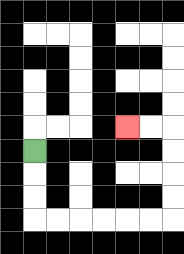{'start': '[1, 6]', 'end': '[5, 5]', 'path_directions': 'D,D,D,R,R,R,R,R,R,U,U,U,U,L,L', 'path_coordinates': '[[1, 6], [1, 7], [1, 8], [1, 9], [2, 9], [3, 9], [4, 9], [5, 9], [6, 9], [7, 9], [7, 8], [7, 7], [7, 6], [7, 5], [6, 5], [5, 5]]'}